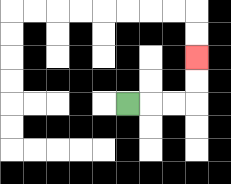{'start': '[5, 4]', 'end': '[8, 2]', 'path_directions': 'R,R,R,U,U', 'path_coordinates': '[[5, 4], [6, 4], [7, 4], [8, 4], [8, 3], [8, 2]]'}